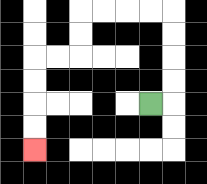{'start': '[6, 4]', 'end': '[1, 6]', 'path_directions': 'R,U,U,U,U,L,L,L,L,D,D,L,L,D,D,D,D', 'path_coordinates': '[[6, 4], [7, 4], [7, 3], [7, 2], [7, 1], [7, 0], [6, 0], [5, 0], [4, 0], [3, 0], [3, 1], [3, 2], [2, 2], [1, 2], [1, 3], [1, 4], [1, 5], [1, 6]]'}